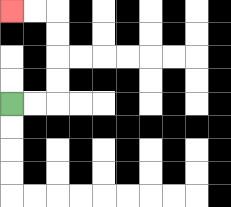{'start': '[0, 4]', 'end': '[0, 0]', 'path_directions': 'R,R,U,U,U,U,L,L', 'path_coordinates': '[[0, 4], [1, 4], [2, 4], [2, 3], [2, 2], [2, 1], [2, 0], [1, 0], [0, 0]]'}